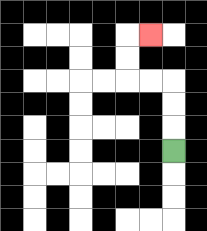{'start': '[7, 6]', 'end': '[6, 1]', 'path_directions': 'U,U,U,L,L,U,U,R', 'path_coordinates': '[[7, 6], [7, 5], [7, 4], [7, 3], [6, 3], [5, 3], [5, 2], [5, 1], [6, 1]]'}